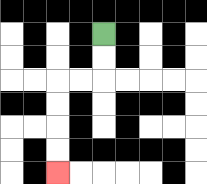{'start': '[4, 1]', 'end': '[2, 7]', 'path_directions': 'D,D,L,L,D,D,D,D', 'path_coordinates': '[[4, 1], [4, 2], [4, 3], [3, 3], [2, 3], [2, 4], [2, 5], [2, 6], [2, 7]]'}